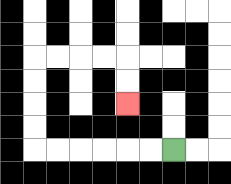{'start': '[7, 6]', 'end': '[5, 4]', 'path_directions': 'L,L,L,L,L,L,U,U,U,U,R,R,R,R,D,D', 'path_coordinates': '[[7, 6], [6, 6], [5, 6], [4, 6], [3, 6], [2, 6], [1, 6], [1, 5], [1, 4], [1, 3], [1, 2], [2, 2], [3, 2], [4, 2], [5, 2], [5, 3], [5, 4]]'}